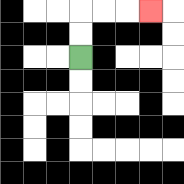{'start': '[3, 2]', 'end': '[6, 0]', 'path_directions': 'U,U,R,R,R', 'path_coordinates': '[[3, 2], [3, 1], [3, 0], [4, 0], [5, 0], [6, 0]]'}